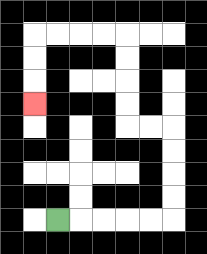{'start': '[2, 9]', 'end': '[1, 4]', 'path_directions': 'R,R,R,R,R,U,U,U,U,L,L,U,U,U,U,L,L,L,L,D,D,D', 'path_coordinates': '[[2, 9], [3, 9], [4, 9], [5, 9], [6, 9], [7, 9], [7, 8], [7, 7], [7, 6], [7, 5], [6, 5], [5, 5], [5, 4], [5, 3], [5, 2], [5, 1], [4, 1], [3, 1], [2, 1], [1, 1], [1, 2], [1, 3], [1, 4]]'}